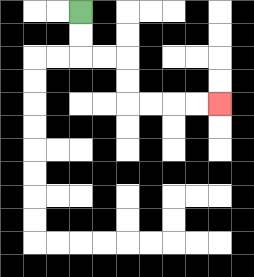{'start': '[3, 0]', 'end': '[9, 4]', 'path_directions': 'D,D,R,R,D,D,R,R,R,R', 'path_coordinates': '[[3, 0], [3, 1], [3, 2], [4, 2], [5, 2], [5, 3], [5, 4], [6, 4], [7, 4], [8, 4], [9, 4]]'}